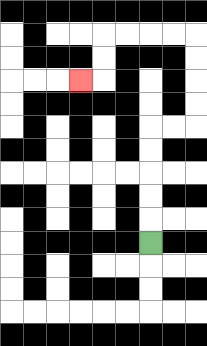{'start': '[6, 10]', 'end': '[3, 3]', 'path_directions': 'U,U,U,U,U,R,R,U,U,U,U,L,L,L,L,D,D,L', 'path_coordinates': '[[6, 10], [6, 9], [6, 8], [6, 7], [6, 6], [6, 5], [7, 5], [8, 5], [8, 4], [8, 3], [8, 2], [8, 1], [7, 1], [6, 1], [5, 1], [4, 1], [4, 2], [4, 3], [3, 3]]'}